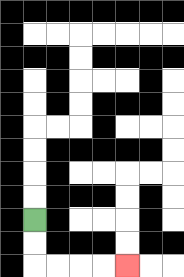{'start': '[1, 9]', 'end': '[5, 11]', 'path_directions': 'D,D,R,R,R,R', 'path_coordinates': '[[1, 9], [1, 10], [1, 11], [2, 11], [3, 11], [4, 11], [5, 11]]'}